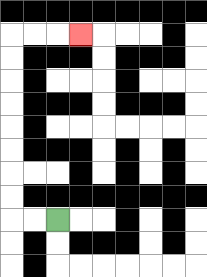{'start': '[2, 9]', 'end': '[3, 1]', 'path_directions': 'L,L,U,U,U,U,U,U,U,U,R,R,R', 'path_coordinates': '[[2, 9], [1, 9], [0, 9], [0, 8], [0, 7], [0, 6], [0, 5], [0, 4], [0, 3], [0, 2], [0, 1], [1, 1], [2, 1], [3, 1]]'}